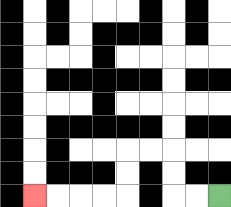{'start': '[9, 8]', 'end': '[1, 8]', 'path_directions': 'L,L,U,U,L,L,D,D,L,L,L,L', 'path_coordinates': '[[9, 8], [8, 8], [7, 8], [7, 7], [7, 6], [6, 6], [5, 6], [5, 7], [5, 8], [4, 8], [3, 8], [2, 8], [1, 8]]'}